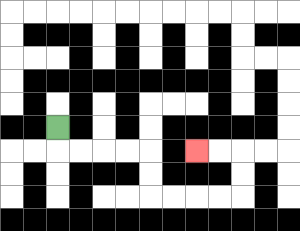{'start': '[2, 5]', 'end': '[8, 6]', 'path_directions': 'D,R,R,R,R,D,D,R,R,R,R,U,U,L,L', 'path_coordinates': '[[2, 5], [2, 6], [3, 6], [4, 6], [5, 6], [6, 6], [6, 7], [6, 8], [7, 8], [8, 8], [9, 8], [10, 8], [10, 7], [10, 6], [9, 6], [8, 6]]'}